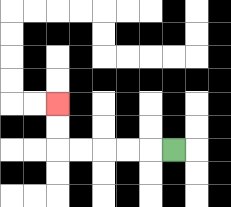{'start': '[7, 6]', 'end': '[2, 4]', 'path_directions': 'L,L,L,L,L,U,U', 'path_coordinates': '[[7, 6], [6, 6], [5, 6], [4, 6], [3, 6], [2, 6], [2, 5], [2, 4]]'}